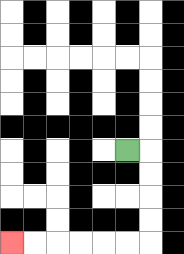{'start': '[5, 6]', 'end': '[0, 10]', 'path_directions': 'R,D,D,D,D,L,L,L,L,L,L', 'path_coordinates': '[[5, 6], [6, 6], [6, 7], [6, 8], [6, 9], [6, 10], [5, 10], [4, 10], [3, 10], [2, 10], [1, 10], [0, 10]]'}